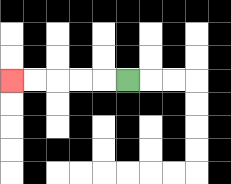{'start': '[5, 3]', 'end': '[0, 3]', 'path_directions': 'L,L,L,L,L', 'path_coordinates': '[[5, 3], [4, 3], [3, 3], [2, 3], [1, 3], [0, 3]]'}